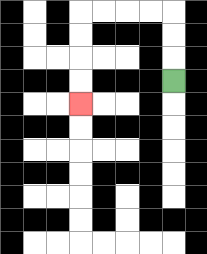{'start': '[7, 3]', 'end': '[3, 4]', 'path_directions': 'U,U,U,L,L,L,L,D,D,D,D', 'path_coordinates': '[[7, 3], [7, 2], [7, 1], [7, 0], [6, 0], [5, 0], [4, 0], [3, 0], [3, 1], [3, 2], [3, 3], [3, 4]]'}